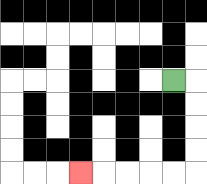{'start': '[7, 3]', 'end': '[3, 7]', 'path_directions': 'R,D,D,D,D,L,L,L,L,L', 'path_coordinates': '[[7, 3], [8, 3], [8, 4], [8, 5], [8, 6], [8, 7], [7, 7], [6, 7], [5, 7], [4, 7], [3, 7]]'}